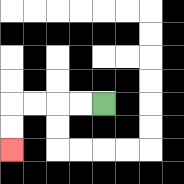{'start': '[4, 4]', 'end': '[0, 6]', 'path_directions': 'L,L,L,L,D,D', 'path_coordinates': '[[4, 4], [3, 4], [2, 4], [1, 4], [0, 4], [0, 5], [0, 6]]'}